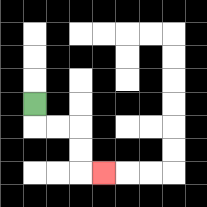{'start': '[1, 4]', 'end': '[4, 7]', 'path_directions': 'D,R,R,D,D,R', 'path_coordinates': '[[1, 4], [1, 5], [2, 5], [3, 5], [3, 6], [3, 7], [4, 7]]'}